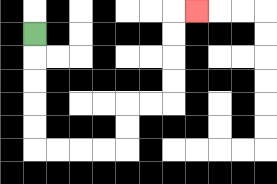{'start': '[1, 1]', 'end': '[8, 0]', 'path_directions': 'D,D,D,D,D,R,R,R,R,U,U,R,R,U,U,U,U,R', 'path_coordinates': '[[1, 1], [1, 2], [1, 3], [1, 4], [1, 5], [1, 6], [2, 6], [3, 6], [4, 6], [5, 6], [5, 5], [5, 4], [6, 4], [7, 4], [7, 3], [7, 2], [7, 1], [7, 0], [8, 0]]'}